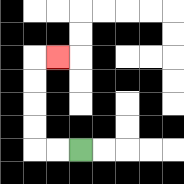{'start': '[3, 6]', 'end': '[2, 2]', 'path_directions': 'L,L,U,U,U,U,R', 'path_coordinates': '[[3, 6], [2, 6], [1, 6], [1, 5], [1, 4], [1, 3], [1, 2], [2, 2]]'}